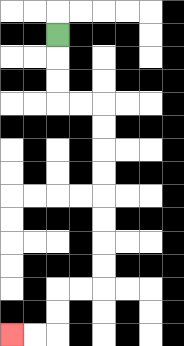{'start': '[2, 1]', 'end': '[0, 14]', 'path_directions': 'D,D,D,R,R,D,D,D,D,D,D,D,D,L,L,D,D,L,L', 'path_coordinates': '[[2, 1], [2, 2], [2, 3], [2, 4], [3, 4], [4, 4], [4, 5], [4, 6], [4, 7], [4, 8], [4, 9], [4, 10], [4, 11], [4, 12], [3, 12], [2, 12], [2, 13], [2, 14], [1, 14], [0, 14]]'}